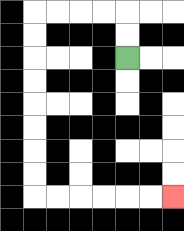{'start': '[5, 2]', 'end': '[7, 8]', 'path_directions': 'U,U,L,L,L,L,D,D,D,D,D,D,D,D,R,R,R,R,R,R', 'path_coordinates': '[[5, 2], [5, 1], [5, 0], [4, 0], [3, 0], [2, 0], [1, 0], [1, 1], [1, 2], [1, 3], [1, 4], [1, 5], [1, 6], [1, 7], [1, 8], [2, 8], [3, 8], [4, 8], [5, 8], [6, 8], [7, 8]]'}